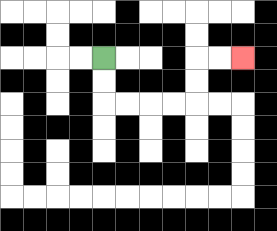{'start': '[4, 2]', 'end': '[10, 2]', 'path_directions': 'D,D,R,R,R,R,U,U,R,R', 'path_coordinates': '[[4, 2], [4, 3], [4, 4], [5, 4], [6, 4], [7, 4], [8, 4], [8, 3], [8, 2], [9, 2], [10, 2]]'}